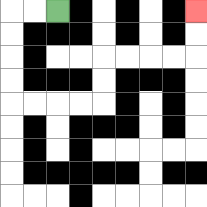{'start': '[2, 0]', 'end': '[8, 0]', 'path_directions': 'L,L,D,D,D,D,R,R,R,R,U,U,R,R,R,R,U,U', 'path_coordinates': '[[2, 0], [1, 0], [0, 0], [0, 1], [0, 2], [0, 3], [0, 4], [1, 4], [2, 4], [3, 4], [4, 4], [4, 3], [4, 2], [5, 2], [6, 2], [7, 2], [8, 2], [8, 1], [8, 0]]'}